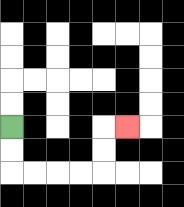{'start': '[0, 5]', 'end': '[5, 5]', 'path_directions': 'D,D,R,R,R,R,U,U,R', 'path_coordinates': '[[0, 5], [0, 6], [0, 7], [1, 7], [2, 7], [3, 7], [4, 7], [4, 6], [4, 5], [5, 5]]'}